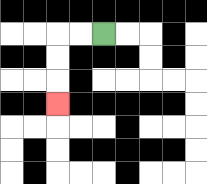{'start': '[4, 1]', 'end': '[2, 4]', 'path_directions': 'L,L,D,D,D', 'path_coordinates': '[[4, 1], [3, 1], [2, 1], [2, 2], [2, 3], [2, 4]]'}